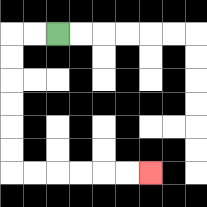{'start': '[2, 1]', 'end': '[6, 7]', 'path_directions': 'L,L,D,D,D,D,D,D,R,R,R,R,R,R', 'path_coordinates': '[[2, 1], [1, 1], [0, 1], [0, 2], [0, 3], [0, 4], [0, 5], [0, 6], [0, 7], [1, 7], [2, 7], [3, 7], [4, 7], [5, 7], [6, 7]]'}